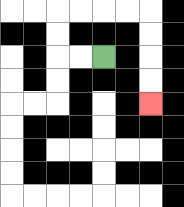{'start': '[4, 2]', 'end': '[6, 4]', 'path_directions': 'L,L,U,U,R,R,R,R,D,D,D,D', 'path_coordinates': '[[4, 2], [3, 2], [2, 2], [2, 1], [2, 0], [3, 0], [4, 0], [5, 0], [6, 0], [6, 1], [6, 2], [6, 3], [6, 4]]'}